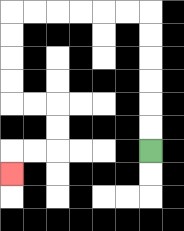{'start': '[6, 6]', 'end': '[0, 7]', 'path_directions': 'U,U,U,U,U,U,L,L,L,L,L,L,D,D,D,D,R,R,D,D,L,L,D', 'path_coordinates': '[[6, 6], [6, 5], [6, 4], [6, 3], [6, 2], [6, 1], [6, 0], [5, 0], [4, 0], [3, 0], [2, 0], [1, 0], [0, 0], [0, 1], [0, 2], [0, 3], [0, 4], [1, 4], [2, 4], [2, 5], [2, 6], [1, 6], [0, 6], [0, 7]]'}